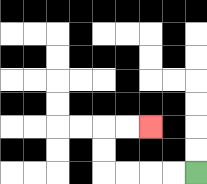{'start': '[8, 7]', 'end': '[6, 5]', 'path_directions': 'L,L,L,L,U,U,R,R', 'path_coordinates': '[[8, 7], [7, 7], [6, 7], [5, 7], [4, 7], [4, 6], [4, 5], [5, 5], [6, 5]]'}